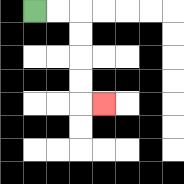{'start': '[1, 0]', 'end': '[4, 4]', 'path_directions': 'R,R,D,D,D,D,R', 'path_coordinates': '[[1, 0], [2, 0], [3, 0], [3, 1], [3, 2], [3, 3], [3, 4], [4, 4]]'}